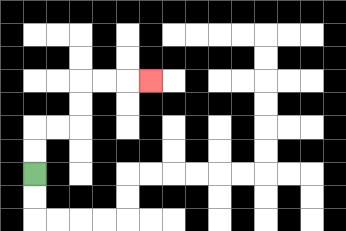{'start': '[1, 7]', 'end': '[6, 3]', 'path_directions': 'U,U,R,R,U,U,R,R,R', 'path_coordinates': '[[1, 7], [1, 6], [1, 5], [2, 5], [3, 5], [3, 4], [3, 3], [4, 3], [5, 3], [6, 3]]'}